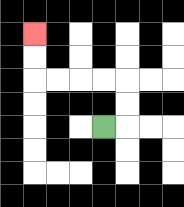{'start': '[4, 5]', 'end': '[1, 1]', 'path_directions': 'R,U,U,L,L,L,L,U,U', 'path_coordinates': '[[4, 5], [5, 5], [5, 4], [5, 3], [4, 3], [3, 3], [2, 3], [1, 3], [1, 2], [1, 1]]'}